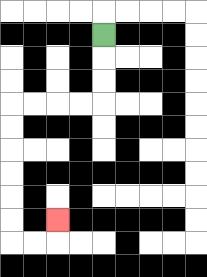{'start': '[4, 1]', 'end': '[2, 9]', 'path_directions': 'D,D,D,L,L,L,L,D,D,D,D,D,D,R,R,U', 'path_coordinates': '[[4, 1], [4, 2], [4, 3], [4, 4], [3, 4], [2, 4], [1, 4], [0, 4], [0, 5], [0, 6], [0, 7], [0, 8], [0, 9], [0, 10], [1, 10], [2, 10], [2, 9]]'}